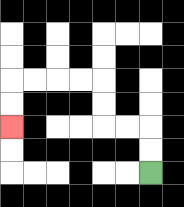{'start': '[6, 7]', 'end': '[0, 5]', 'path_directions': 'U,U,L,L,U,U,L,L,L,L,D,D', 'path_coordinates': '[[6, 7], [6, 6], [6, 5], [5, 5], [4, 5], [4, 4], [4, 3], [3, 3], [2, 3], [1, 3], [0, 3], [0, 4], [0, 5]]'}